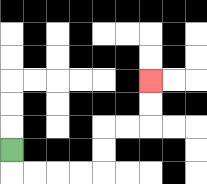{'start': '[0, 6]', 'end': '[6, 3]', 'path_directions': 'D,R,R,R,R,U,U,R,R,U,U', 'path_coordinates': '[[0, 6], [0, 7], [1, 7], [2, 7], [3, 7], [4, 7], [4, 6], [4, 5], [5, 5], [6, 5], [6, 4], [6, 3]]'}